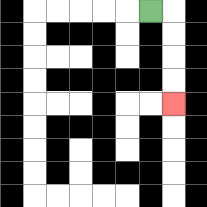{'start': '[6, 0]', 'end': '[7, 4]', 'path_directions': 'R,D,D,D,D', 'path_coordinates': '[[6, 0], [7, 0], [7, 1], [7, 2], [7, 3], [7, 4]]'}